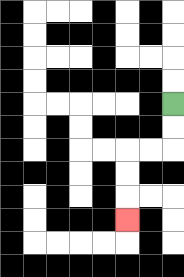{'start': '[7, 4]', 'end': '[5, 9]', 'path_directions': 'D,D,L,L,D,D,D', 'path_coordinates': '[[7, 4], [7, 5], [7, 6], [6, 6], [5, 6], [5, 7], [5, 8], [5, 9]]'}